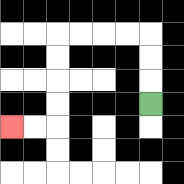{'start': '[6, 4]', 'end': '[0, 5]', 'path_directions': 'U,U,U,L,L,L,L,D,D,D,D,L,L', 'path_coordinates': '[[6, 4], [6, 3], [6, 2], [6, 1], [5, 1], [4, 1], [3, 1], [2, 1], [2, 2], [2, 3], [2, 4], [2, 5], [1, 5], [0, 5]]'}